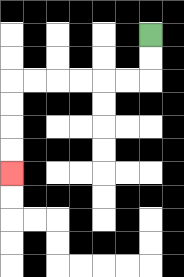{'start': '[6, 1]', 'end': '[0, 7]', 'path_directions': 'D,D,L,L,L,L,L,L,D,D,D,D', 'path_coordinates': '[[6, 1], [6, 2], [6, 3], [5, 3], [4, 3], [3, 3], [2, 3], [1, 3], [0, 3], [0, 4], [0, 5], [0, 6], [0, 7]]'}